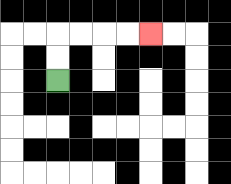{'start': '[2, 3]', 'end': '[6, 1]', 'path_directions': 'U,U,R,R,R,R', 'path_coordinates': '[[2, 3], [2, 2], [2, 1], [3, 1], [4, 1], [5, 1], [6, 1]]'}